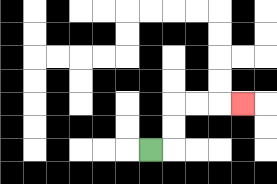{'start': '[6, 6]', 'end': '[10, 4]', 'path_directions': 'R,U,U,R,R,R', 'path_coordinates': '[[6, 6], [7, 6], [7, 5], [7, 4], [8, 4], [9, 4], [10, 4]]'}